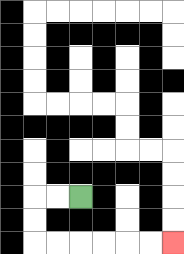{'start': '[3, 8]', 'end': '[7, 10]', 'path_directions': 'L,L,D,D,R,R,R,R,R,R', 'path_coordinates': '[[3, 8], [2, 8], [1, 8], [1, 9], [1, 10], [2, 10], [3, 10], [4, 10], [5, 10], [6, 10], [7, 10]]'}